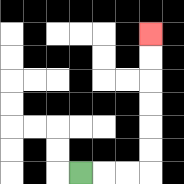{'start': '[3, 7]', 'end': '[6, 1]', 'path_directions': 'R,R,R,U,U,U,U,U,U', 'path_coordinates': '[[3, 7], [4, 7], [5, 7], [6, 7], [6, 6], [6, 5], [6, 4], [6, 3], [6, 2], [6, 1]]'}